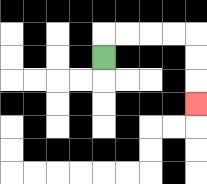{'start': '[4, 2]', 'end': '[8, 4]', 'path_directions': 'U,R,R,R,R,D,D,D', 'path_coordinates': '[[4, 2], [4, 1], [5, 1], [6, 1], [7, 1], [8, 1], [8, 2], [8, 3], [8, 4]]'}